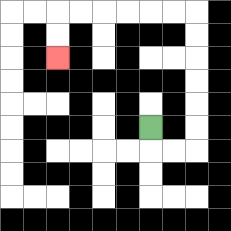{'start': '[6, 5]', 'end': '[2, 2]', 'path_directions': 'D,R,R,U,U,U,U,U,U,L,L,L,L,L,L,D,D', 'path_coordinates': '[[6, 5], [6, 6], [7, 6], [8, 6], [8, 5], [8, 4], [8, 3], [8, 2], [8, 1], [8, 0], [7, 0], [6, 0], [5, 0], [4, 0], [3, 0], [2, 0], [2, 1], [2, 2]]'}